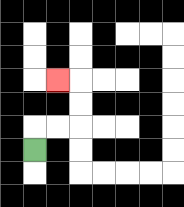{'start': '[1, 6]', 'end': '[2, 3]', 'path_directions': 'U,R,R,U,U,L', 'path_coordinates': '[[1, 6], [1, 5], [2, 5], [3, 5], [3, 4], [3, 3], [2, 3]]'}